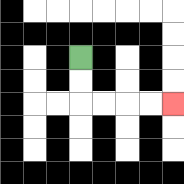{'start': '[3, 2]', 'end': '[7, 4]', 'path_directions': 'D,D,R,R,R,R', 'path_coordinates': '[[3, 2], [3, 3], [3, 4], [4, 4], [5, 4], [6, 4], [7, 4]]'}